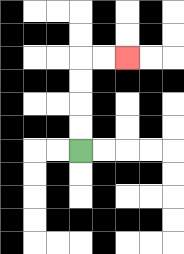{'start': '[3, 6]', 'end': '[5, 2]', 'path_directions': 'U,U,U,U,R,R', 'path_coordinates': '[[3, 6], [3, 5], [3, 4], [3, 3], [3, 2], [4, 2], [5, 2]]'}